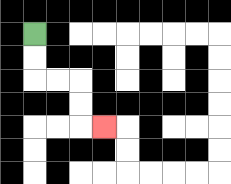{'start': '[1, 1]', 'end': '[4, 5]', 'path_directions': 'D,D,R,R,D,D,R', 'path_coordinates': '[[1, 1], [1, 2], [1, 3], [2, 3], [3, 3], [3, 4], [3, 5], [4, 5]]'}